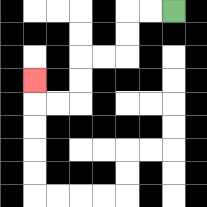{'start': '[7, 0]', 'end': '[1, 3]', 'path_directions': 'L,L,D,D,L,L,D,D,L,L,U', 'path_coordinates': '[[7, 0], [6, 0], [5, 0], [5, 1], [5, 2], [4, 2], [3, 2], [3, 3], [3, 4], [2, 4], [1, 4], [1, 3]]'}